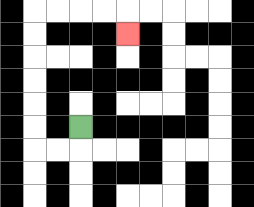{'start': '[3, 5]', 'end': '[5, 1]', 'path_directions': 'D,L,L,U,U,U,U,U,U,R,R,R,R,D', 'path_coordinates': '[[3, 5], [3, 6], [2, 6], [1, 6], [1, 5], [1, 4], [1, 3], [1, 2], [1, 1], [1, 0], [2, 0], [3, 0], [4, 0], [5, 0], [5, 1]]'}